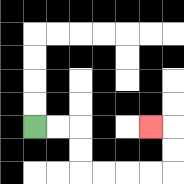{'start': '[1, 5]', 'end': '[6, 5]', 'path_directions': 'R,R,D,D,R,R,R,R,U,U,L', 'path_coordinates': '[[1, 5], [2, 5], [3, 5], [3, 6], [3, 7], [4, 7], [5, 7], [6, 7], [7, 7], [7, 6], [7, 5], [6, 5]]'}